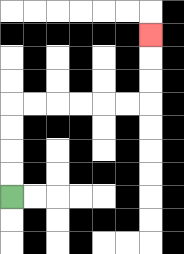{'start': '[0, 8]', 'end': '[6, 1]', 'path_directions': 'U,U,U,U,R,R,R,R,R,R,U,U,U', 'path_coordinates': '[[0, 8], [0, 7], [0, 6], [0, 5], [0, 4], [1, 4], [2, 4], [3, 4], [4, 4], [5, 4], [6, 4], [6, 3], [6, 2], [6, 1]]'}